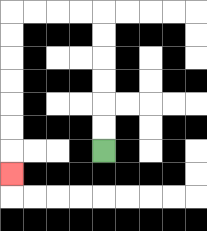{'start': '[4, 6]', 'end': '[0, 7]', 'path_directions': 'U,U,U,U,U,U,L,L,L,L,D,D,D,D,D,D,D', 'path_coordinates': '[[4, 6], [4, 5], [4, 4], [4, 3], [4, 2], [4, 1], [4, 0], [3, 0], [2, 0], [1, 0], [0, 0], [0, 1], [0, 2], [0, 3], [0, 4], [0, 5], [0, 6], [0, 7]]'}